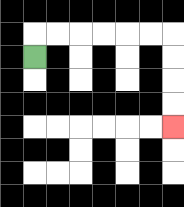{'start': '[1, 2]', 'end': '[7, 5]', 'path_directions': 'U,R,R,R,R,R,R,D,D,D,D', 'path_coordinates': '[[1, 2], [1, 1], [2, 1], [3, 1], [4, 1], [5, 1], [6, 1], [7, 1], [7, 2], [7, 3], [7, 4], [7, 5]]'}